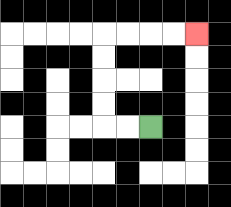{'start': '[6, 5]', 'end': '[8, 1]', 'path_directions': 'L,L,U,U,U,U,R,R,R,R', 'path_coordinates': '[[6, 5], [5, 5], [4, 5], [4, 4], [4, 3], [4, 2], [4, 1], [5, 1], [6, 1], [7, 1], [8, 1]]'}